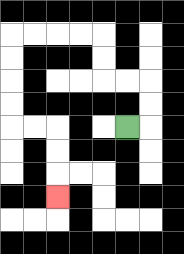{'start': '[5, 5]', 'end': '[2, 8]', 'path_directions': 'R,U,U,L,L,U,U,L,L,L,L,D,D,D,D,R,R,D,D,D', 'path_coordinates': '[[5, 5], [6, 5], [6, 4], [6, 3], [5, 3], [4, 3], [4, 2], [4, 1], [3, 1], [2, 1], [1, 1], [0, 1], [0, 2], [0, 3], [0, 4], [0, 5], [1, 5], [2, 5], [2, 6], [2, 7], [2, 8]]'}